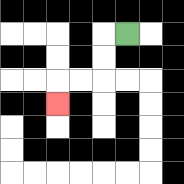{'start': '[5, 1]', 'end': '[2, 4]', 'path_directions': 'L,D,D,L,L,D', 'path_coordinates': '[[5, 1], [4, 1], [4, 2], [4, 3], [3, 3], [2, 3], [2, 4]]'}